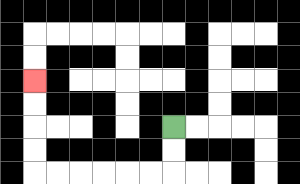{'start': '[7, 5]', 'end': '[1, 3]', 'path_directions': 'D,D,L,L,L,L,L,L,U,U,U,U', 'path_coordinates': '[[7, 5], [7, 6], [7, 7], [6, 7], [5, 7], [4, 7], [3, 7], [2, 7], [1, 7], [1, 6], [1, 5], [1, 4], [1, 3]]'}